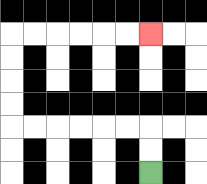{'start': '[6, 7]', 'end': '[6, 1]', 'path_directions': 'U,U,L,L,L,L,L,L,U,U,U,U,R,R,R,R,R,R', 'path_coordinates': '[[6, 7], [6, 6], [6, 5], [5, 5], [4, 5], [3, 5], [2, 5], [1, 5], [0, 5], [0, 4], [0, 3], [0, 2], [0, 1], [1, 1], [2, 1], [3, 1], [4, 1], [5, 1], [6, 1]]'}